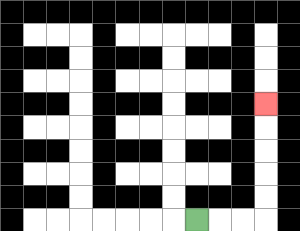{'start': '[8, 9]', 'end': '[11, 4]', 'path_directions': 'R,R,R,U,U,U,U,U', 'path_coordinates': '[[8, 9], [9, 9], [10, 9], [11, 9], [11, 8], [11, 7], [11, 6], [11, 5], [11, 4]]'}